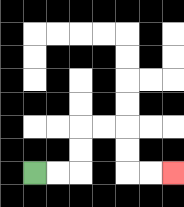{'start': '[1, 7]', 'end': '[7, 7]', 'path_directions': 'R,R,U,U,R,R,D,D,R,R', 'path_coordinates': '[[1, 7], [2, 7], [3, 7], [3, 6], [3, 5], [4, 5], [5, 5], [5, 6], [5, 7], [6, 7], [7, 7]]'}